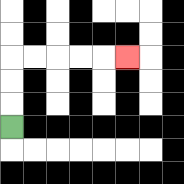{'start': '[0, 5]', 'end': '[5, 2]', 'path_directions': 'U,U,U,R,R,R,R,R', 'path_coordinates': '[[0, 5], [0, 4], [0, 3], [0, 2], [1, 2], [2, 2], [3, 2], [4, 2], [5, 2]]'}